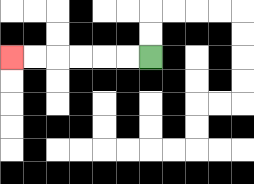{'start': '[6, 2]', 'end': '[0, 2]', 'path_directions': 'L,L,L,L,L,L', 'path_coordinates': '[[6, 2], [5, 2], [4, 2], [3, 2], [2, 2], [1, 2], [0, 2]]'}